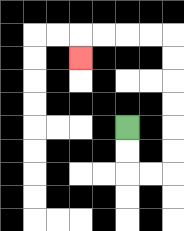{'start': '[5, 5]', 'end': '[3, 2]', 'path_directions': 'D,D,R,R,U,U,U,U,U,U,L,L,L,L,D', 'path_coordinates': '[[5, 5], [5, 6], [5, 7], [6, 7], [7, 7], [7, 6], [7, 5], [7, 4], [7, 3], [7, 2], [7, 1], [6, 1], [5, 1], [4, 1], [3, 1], [3, 2]]'}